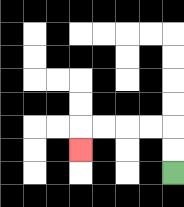{'start': '[7, 7]', 'end': '[3, 6]', 'path_directions': 'U,U,L,L,L,L,D', 'path_coordinates': '[[7, 7], [7, 6], [7, 5], [6, 5], [5, 5], [4, 5], [3, 5], [3, 6]]'}